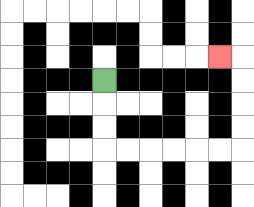{'start': '[4, 3]', 'end': '[9, 2]', 'path_directions': 'D,D,D,R,R,R,R,R,R,U,U,U,U,L', 'path_coordinates': '[[4, 3], [4, 4], [4, 5], [4, 6], [5, 6], [6, 6], [7, 6], [8, 6], [9, 6], [10, 6], [10, 5], [10, 4], [10, 3], [10, 2], [9, 2]]'}